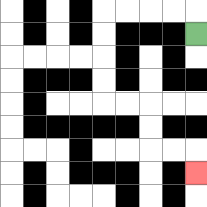{'start': '[8, 1]', 'end': '[8, 7]', 'path_directions': 'U,L,L,L,L,D,D,D,D,R,R,D,D,R,R,D', 'path_coordinates': '[[8, 1], [8, 0], [7, 0], [6, 0], [5, 0], [4, 0], [4, 1], [4, 2], [4, 3], [4, 4], [5, 4], [6, 4], [6, 5], [6, 6], [7, 6], [8, 6], [8, 7]]'}